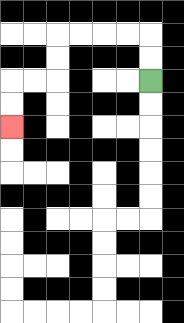{'start': '[6, 3]', 'end': '[0, 5]', 'path_directions': 'U,U,L,L,L,L,D,D,L,L,D,D', 'path_coordinates': '[[6, 3], [6, 2], [6, 1], [5, 1], [4, 1], [3, 1], [2, 1], [2, 2], [2, 3], [1, 3], [0, 3], [0, 4], [0, 5]]'}